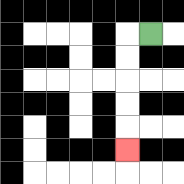{'start': '[6, 1]', 'end': '[5, 6]', 'path_directions': 'L,D,D,D,D,D', 'path_coordinates': '[[6, 1], [5, 1], [5, 2], [5, 3], [5, 4], [5, 5], [5, 6]]'}